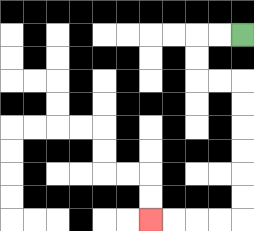{'start': '[10, 1]', 'end': '[6, 9]', 'path_directions': 'L,L,D,D,R,R,D,D,D,D,D,D,L,L,L,L', 'path_coordinates': '[[10, 1], [9, 1], [8, 1], [8, 2], [8, 3], [9, 3], [10, 3], [10, 4], [10, 5], [10, 6], [10, 7], [10, 8], [10, 9], [9, 9], [8, 9], [7, 9], [6, 9]]'}